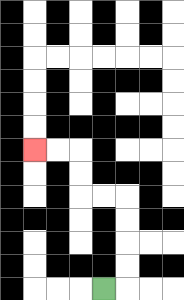{'start': '[4, 12]', 'end': '[1, 6]', 'path_directions': 'R,U,U,U,U,L,L,U,U,L,L', 'path_coordinates': '[[4, 12], [5, 12], [5, 11], [5, 10], [5, 9], [5, 8], [4, 8], [3, 8], [3, 7], [3, 6], [2, 6], [1, 6]]'}